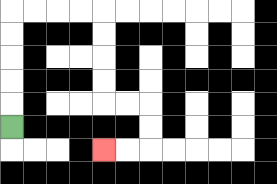{'start': '[0, 5]', 'end': '[4, 6]', 'path_directions': 'U,U,U,U,U,R,R,R,R,D,D,D,D,R,R,D,D,L,L', 'path_coordinates': '[[0, 5], [0, 4], [0, 3], [0, 2], [0, 1], [0, 0], [1, 0], [2, 0], [3, 0], [4, 0], [4, 1], [4, 2], [4, 3], [4, 4], [5, 4], [6, 4], [6, 5], [6, 6], [5, 6], [4, 6]]'}